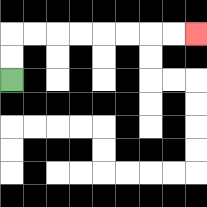{'start': '[0, 3]', 'end': '[8, 1]', 'path_directions': 'U,U,R,R,R,R,R,R,R,R', 'path_coordinates': '[[0, 3], [0, 2], [0, 1], [1, 1], [2, 1], [3, 1], [4, 1], [5, 1], [6, 1], [7, 1], [8, 1]]'}